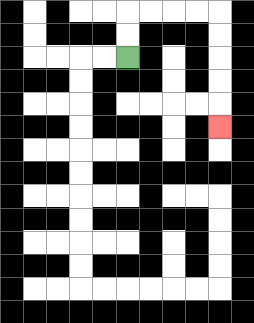{'start': '[5, 2]', 'end': '[9, 5]', 'path_directions': 'U,U,R,R,R,R,D,D,D,D,D', 'path_coordinates': '[[5, 2], [5, 1], [5, 0], [6, 0], [7, 0], [8, 0], [9, 0], [9, 1], [9, 2], [9, 3], [9, 4], [9, 5]]'}